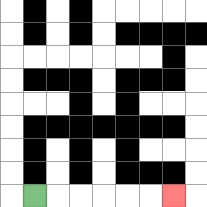{'start': '[1, 8]', 'end': '[7, 8]', 'path_directions': 'R,R,R,R,R,R', 'path_coordinates': '[[1, 8], [2, 8], [3, 8], [4, 8], [5, 8], [6, 8], [7, 8]]'}